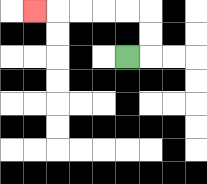{'start': '[5, 2]', 'end': '[1, 0]', 'path_directions': 'R,U,U,L,L,L,L,L', 'path_coordinates': '[[5, 2], [6, 2], [6, 1], [6, 0], [5, 0], [4, 0], [3, 0], [2, 0], [1, 0]]'}